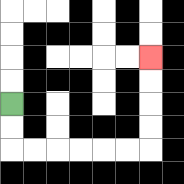{'start': '[0, 4]', 'end': '[6, 2]', 'path_directions': 'D,D,R,R,R,R,R,R,U,U,U,U', 'path_coordinates': '[[0, 4], [0, 5], [0, 6], [1, 6], [2, 6], [3, 6], [4, 6], [5, 6], [6, 6], [6, 5], [6, 4], [6, 3], [6, 2]]'}